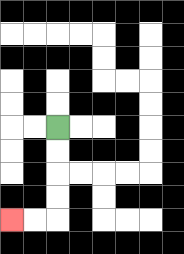{'start': '[2, 5]', 'end': '[0, 9]', 'path_directions': 'D,D,D,D,L,L', 'path_coordinates': '[[2, 5], [2, 6], [2, 7], [2, 8], [2, 9], [1, 9], [0, 9]]'}